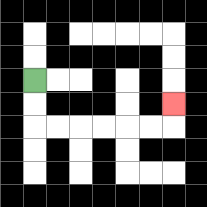{'start': '[1, 3]', 'end': '[7, 4]', 'path_directions': 'D,D,R,R,R,R,R,R,U', 'path_coordinates': '[[1, 3], [1, 4], [1, 5], [2, 5], [3, 5], [4, 5], [5, 5], [6, 5], [7, 5], [7, 4]]'}